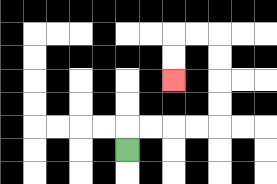{'start': '[5, 6]', 'end': '[7, 3]', 'path_directions': 'U,R,R,R,R,U,U,U,U,L,L,D,D', 'path_coordinates': '[[5, 6], [5, 5], [6, 5], [7, 5], [8, 5], [9, 5], [9, 4], [9, 3], [9, 2], [9, 1], [8, 1], [7, 1], [7, 2], [7, 3]]'}